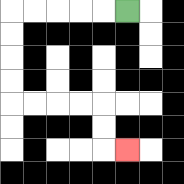{'start': '[5, 0]', 'end': '[5, 6]', 'path_directions': 'L,L,L,L,L,D,D,D,D,R,R,R,R,D,D,R', 'path_coordinates': '[[5, 0], [4, 0], [3, 0], [2, 0], [1, 0], [0, 0], [0, 1], [0, 2], [0, 3], [0, 4], [1, 4], [2, 4], [3, 4], [4, 4], [4, 5], [4, 6], [5, 6]]'}